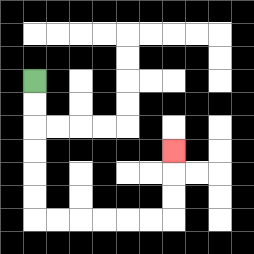{'start': '[1, 3]', 'end': '[7, 6]', 'path_directions': 'D,D,D,D,D,D,R,R,R,R,R,R,U,U,U', 'path_coordinates': '[[1, 3], [1, 4], [1, 5], [1, 6], [1, 7], [1, 8], [1, 9], [2, 9], [3, 9], [4, 9], [5, 9], [6, 9], [7, 9], [7, 8], [7, 7], [7, 6]]'}